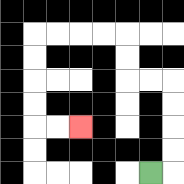{'start': '[6, 7]', 'end': '[3, 5]', 'path_directions': 'R,U,U,U,U,L,L,U,U,L,L,L,L,D,D,D,D,R,R', 'path_coordinates': '[[6, 7], [7, 7], [7, 6], [7, 5], [7, 4], [7, 3], [6, 3], [5, 3], [5, 2], [5, 1], [4, 1], [3, 1], [2, 1], [1, 1], [1, 2], [1, 3], [1, 4], [1, 5], [2, 5], [3, 5]]'}